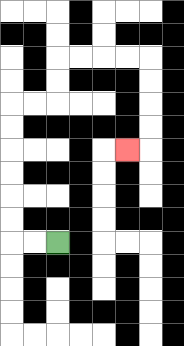{'start': '[2, 10]', 'end': '[5, 6]', 'path_directions': 'L,L,U,U,U,U,U,U,R,R,U,U,R,R,R,R,D,D,D,D,L', 'path_coordinates': '[[2, 10], [1, 10], [0, 10], [0, 9], [0, 8], [0, 7], [0, 6], [0, 5], [0, 4], [1, 4], [2, 4], [2, 3], [2, 2], [3, 2], [4, 2], [5, 2], [6, 2], [6, 3], [6, 4], [6, 5], [6, 6], [5, 6]]'}